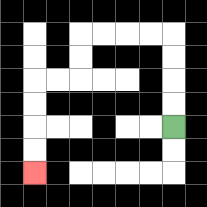{'start': '[7, 5]', 'end': '[1, 7]', 'path_directions': 'U,U,U,U,L,L,L,L,D,D,L,L,D,D,D,D', 'path_coordinates': '[[7, 5], [7, 4], [7, 3], [7, 2], [7, 1], [6, 1], [5, 1], [4, 1], [3, 1], [3, 2], [3, 3], [2, 3], [1, 3], [1, 4], [1, 5], [1, 6], [1, 7]]'}